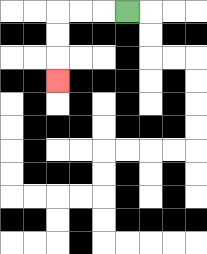{'start': '[5, 0]', 'end': '[2, 3]', 'path_directions': 'L,L,L,D,D,D', 'path_coordinates': '[[5, 0], [4, 0], [3, 0], [2, 0], [2, 1], [2, 2], [2, 3]]'}